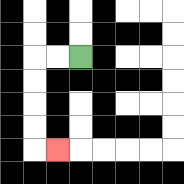{'start': '[3, 2]', 'end': '[2, 6]', 'path_directions': 'L,L,D,D,D,D,R', 'path_coordinates': '[[3, 2], [2, 2], [1, 2], [1, 3], [1, 4], [1, 5], [1, 6], [2, 6]]'}